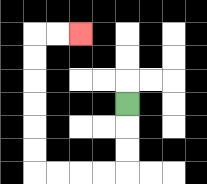{'start': '[5, 4]', 'end': '[3, 1]', 'path_directions': 'D,D,D,L,L,L,L,U,U,U,U,U,U,R,R', 'path_coordinates': '[[5, 4], [5, 5], [5, 6], [5, 7], [4, 7], [3, 7], [2, 7], [1, 7], [1, 6], [1, 5], [1, 4], [1, 3], [1, 2], [1, 1], [2, 1], [3, 1]]'}